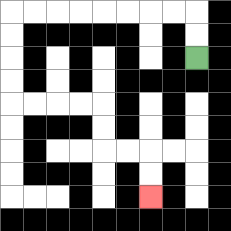{'start': '[8, 2]', 'end': '[6, 8]', 'path_directions': 'U,U,L,L,L,L,L,L,L,L,D,D,D,D,R,R,R,R,D,D,R,R,D,D', 'path_coordinates': '[[8, 2], [8, 1], [8, 0], [7, 0], [6, 0], [5, 0], [4, 0], [3, 0], [2, 0], [1, 0], [0, 0], [0, 1], [0, 2], [0, 3], [0, 4], [1, 4], [2, 4], [3, 4], [4, 4], [4, 5], [4, 6], [5, 6], [6, 6], [6, 7], [6, 8]]'}